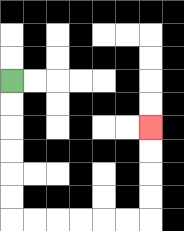{'start': '[0, 3]', 'end': '[6, 5]', 'path_directions': 'D,D,D,D,D,D,R,R,R,R,R,R,U,U,U,U', 'path_coordinates': '[[0, 3], [0, 4], [0, 5], [0, 6], [0, 7], [0, 8], [0, 9], [1, 9], [2, 9], [3, 9], [4, 9], [5, 9], [6, 9], [6, 8], [6, 7], [6, 6], [6, 5]]'}